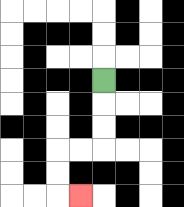{'start': '[4, 3]', 'end': '[3, 8]', 'path_directions': 'D,D,D,L,L,D,D,R', 'path_coordinates': '[[4, 3], [4, 4], [4, 5], [4, 6], [3, 6], [2, 6], [2, 7], [2, 8], [3, 8]]'}